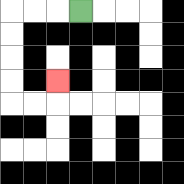{'start': '[3, 0]', 'end': '[2, 3]', 'path_directions': 'L,L,L,D,D,D,D,R,R,U', 'path_coordinates': '[[3, 0], [2, 0], [1, 0], [0, 0], [0, 1], [0, 2], [0, 3], [0, 4], [1, 4], [2, 4], [2, 3]]'}